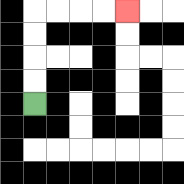{'start': '[1, 4]', 'end': '[5, 0]', 'path_directions': 'U,U,U,U,R,R,R,R', 'path_coordinates': '[[1, 4], [1, 3], [1, 2], [1, 1], [1, 0], [2, 0], [3, 0], [4, 0], [5, 0]]'}